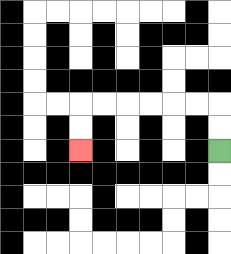{'start': '[9, 6]', 'end': '[3, 6]', 'path_directions': 'U,U,L,L,L,L,L,L,D,D', 'path_coordinates': '[[9, 6], [9, 5], [9, 4], [8, 4], [7, 4], [6, 4], [5, 4], [4, 4], [3, 4], [3, 5], [3, 6]]'}